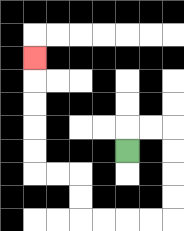{'start': '[5, 6]', 'end': '[1, 2]', 'path_directions': 'U,R,R,D,D,D,D,L,L,L,L,U,U,L,L,U,U,U,U,U', 'path_coordinates': '[[5, 6], [5, 5], [6, 5], [7, 5], [7, 6], [7, 7], [7, 8], [7, 9], [6, 9], [5, 9], [4, 9], [3, 9], [3, 8], [3, 7], [2, 7], [1, 7], [1, 6], [1, 5], [1, 4], [1, 3], [1, 2]]'}